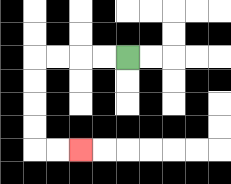{'start': '[5, 2]', 'end': '[3, 6]', 'path_directions': 'L,L,L,L,D,D,D,D,R,R', 'path_coordinates': '[[5, 2], [4, 2], [3, 2], [2, 2], [1, 2], [1, 3], [1, 4], [1, 5], [1, 6], [2, 6], [3, 6]]'}